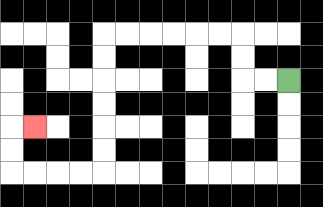{'start': '[12, 3]', 'end': '[1, 5]', 'path_directions': 'L,L,U,U,L,L,L,L,L,L,D,D,D,D,D,D,L,L,L,L,U,U,R', 'path_coordinates': '[[12, 3], [11, 3], [10, 3], [10, 2], [10, 1], [9, 1], [8, 1], [7, 1], [6, 1], [5, 1], [4, 1], [4, 2], [4, 3], [4, 4], [4, 5], [4, 6], [4, 7], [3, 7], [2, 7], [1, 7], [0, 7], [0, 6], [0, 5], [1, 5]]'}